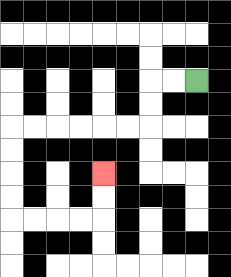{'start': '[8, 3]', 'end': '[4, 7]', 'path_directions': 'L,L,D,D,L,L,L,L,L,L,D,D,D,D,R,R,R,R,U,U', 'path_coordinates': '[[8, 3], [7, 3], [6, 3], [6, 4], [6, 5], [5, 5], [4, 5], [3, 5], [2, 5], [1, 5], [0, 5], [0, 6], [0, 7], [0, 8], [0, 9], [1, 9], [2, 9], [3, 9], [4, 9], [4, 8], [4, 7]]'}